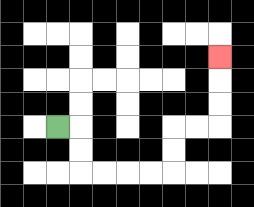{'start': '[2, 5]', 'end': '[9, 2]', 'path_directions': 'R,D,D,R,R,R,R,U,U,R,R,U,U,U', 'path_coordinates': '[[2, 5], [3, 5], [3, 6], [3, 7], [4, 7], [5, 7], [6, 7], [7, 7], [7, 6], [7, 5], [8, 5], [9, 5], [9, 4], [9, 3], [9, 2]]'}